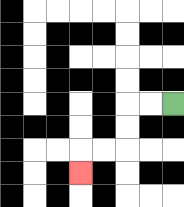{'start': '[7, 4]', 'end': '[3, 7]', 'path_directions': 'L,L,D,D,L,L,D', 'path_coordinates': '[[7, 4], [6, 4], [5, 4], [5, 5], [5, 6], [4, 6], [3, 6], [3, 7]]'}